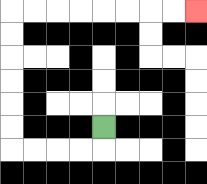{'start': '[4, 5]', 'end': '[8, 0]', 'path_directions': 'D,L,L,L,L,U,U,U,U,U,U,R,R,R,R,R,R,R,R', 'path_coordinates': '[[4, 5], [4, 6], [3, 6], [2, 6], [1, 6], [0, 6], [0, 5], [0, 4], [0, 3], [0, 2], [0, 1], [0, 0], [1, 0], [2, 0], [3, 0], [4, 0], [5, 0], [6, 0], [7, 0], [8, 0]]'}